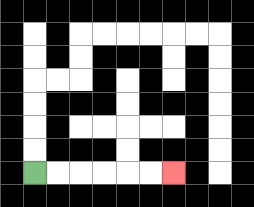{'start': '[1, 7]', 'end': '[7, 7]', 'path_directions': 'R,R,R,R,R,R', 'path_coordinates': '[[1, 7], [2, 7], [3, 7], [4, 7], [5, 7], [6, 7], [7, 7]]'}